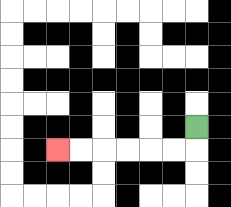{'start': '[8, 5]', 'end': '[2, 6]', 'path_directions': 'D,L,L,L,L,L,L', 'path_coordinates': '[[8, 5], [8, 6], [7, 6], [6, 6], [5, 6], [4, 6], [3, 6], [2, 6]]'}